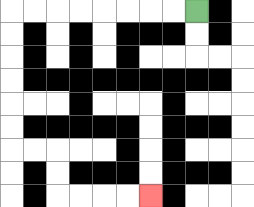{'start': '[8, 0]', 'end': '[6, 8]', 'path_directions': 'L,L,L,L,L,L,L,L,D,D,D,D,D,D,R,R,D,D,R,R,R,R', 'path_coordinates': '[[8, 0], [7, 0], [6, 0], [5, 0], [4, 0], [3, 0], [2, 0], [1, 0], [0, 0], [0, 1], [0, 2], [0, 3], [0, 4], [0, 5], [0, 6], [1, 6], [2, 6], [2, 7], [2, 8], [3, 8], [4, 8], [5, 8], [6, 8]]'}